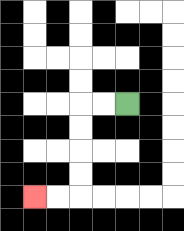{'start': '[5, 4]', 'end': '[1, 8]', 'path_directions': 'L,L,D,D,D,D,L,L', 'path_coordinates': '[[5, 4], [4, 4], [3, 4], [3, 5], [3, 6], [3, 7], [3, 8], [2, 8], [1, 8]]'}